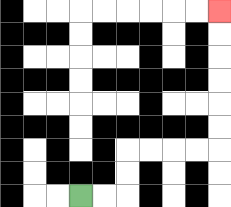{'start': '[3, 8]', 'end': '[9, 0]', 'path_directions': 'R,R,U,U,R,R,R,R,U,U,U,U,U,U', 'path_coordinates': '[[3, 8], [4, 8], [5, 8], [5, 7], [5, 6], [6, 6], [7, 6], [8, 6], [9, 6], [9, 5], [9, 4], [9, 3], [9, 2], [9, 1], [9, 0]]'}